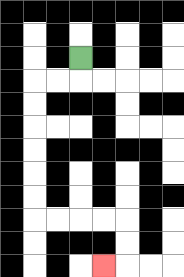{'start': '[3, 2]', 'end': '[4, 11]', 'path_directions': 'D,L,L,D,D,D,D,D,D,R,R,R,R,D,D,L', 'path_coordinates': '[[3, 2], [3, 3], [2, 3], [1, 3], [1, 4], [1, 5], [1, 6], [1, 7], [1, 8], [1, 9], [2, 9], [3, 9], [4, 9], [5, 9], [5, 10], [5, 11], [4, 11]]'}